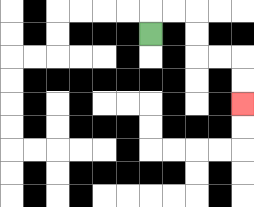{'start': '[6, 1]', 'end': '[10, 4]', 'path_directions': 'U,R,R,D,D,R,R,D,D', 'path_coordinates': '[[6, 1], [6, 0], [7, 0], [8, 0], [8, 1], [8, 2], [9, 2], [10, 2], [10, 3], [10, 4]]'}